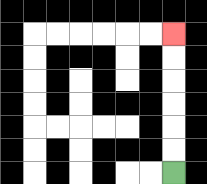{'start': '[7, 7]', 'end': '[7, 1]', 'path_directions': 'U,U,U,U,U,U', 'path_coordinates': '[[7, 7], [7, 6], [7, 5], [7, 4], [7, 3], [7, 2], [7, 1]]'}